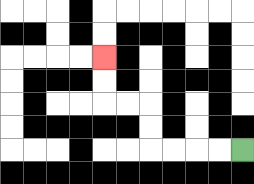{'start': '[10, 6]', 'end': '[4, 2]', 'path_directions': 'L,L,L,L,U,U,L,L,U,U', 'path_coordinates': '[[10, 6], [9, 6], [8, 6], [7, 6], [6, 6], [6, 5], [6, 4], [5, 4], [4, 4], [4, 3], [4, 2]]'}